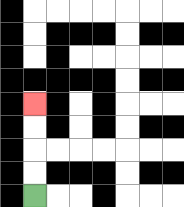{'start': '[1, 8]', 'end': '[1, 4]', 'path_directions': 'U,U,U,U', 'path_coordinates': '[[1, 8], [1, 7], [1, 6], [1, 5], [1, 4]]'}